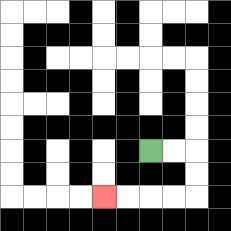{'start': '[6, 6]', 'end': '[4, 8]', 'path_directions': 'R,R,D,D,L,L,L,L', 'path_coordinates': '[[6, 6], [7, 6], [8, 6], [8, 7], [8, 8], [7, 8], [6, 8], [5, 8], [4, 8]]'}